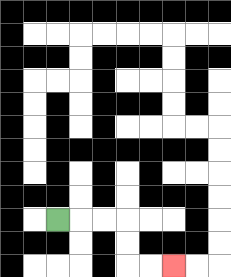{'start': '[2, 9]', 'end': '[7, 11]', 'path_directions': 'R,R,R,D,D,R,R', 'path_coordinates': '[[2, 9], [3, 9], [4, 9], [5, 9], [5, 10], [5, 11], [6, 11], [7, 11]]'}